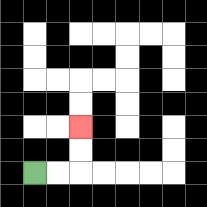{'start': '[1, 7]', 'end': '[3, 5]', 'path_directions': 'R,R,U,U', 'path_coordinates': '[[1, 7], [2, 7], [3, 7], [3, 6], [3, 5]]'}